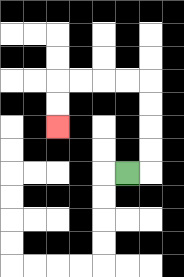{'start': '[5, 7]', 'end': '[2, 5]', 'path_directions': 'R,U,U,U,U,L,L,L,L,D,D', 'path_coordinates': '[[5, 7], [6, 7], [6, 6], [6, 5], [6, 4], [6, 3], [5, 3], [4, 3], [3, 3], [2, 3], [2, 4], [2, 5]]'}